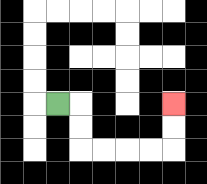{'start': '[2, 4]', 'end': '[7, 4]', 'path_directions': 'R,D,D,R,R,R,R,U,U', 'path_coordinates': '[[2, 4], [3, 4], [3, 5], [3, 6], [4, 6], [5, 6], [6, 6], [7, 6], [7, 5], [7, 4]]'}